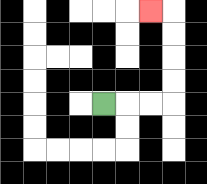{'start': '[4, 4]', 'end': '[6, 0]', 'path_directions': 'R,R,R,U,U,U,U,L', 'path_coordinates': '[[4, 4], [5, 4], [6, 4], [7, 4], [7, 3], [7, 2], [7, 1], [7, 0], [6, 0]]'}